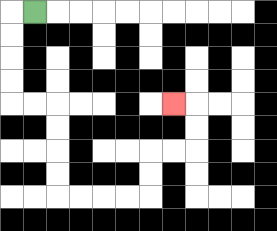{'start': '[1, 0]', 'end': '[7, 4]', 'path_directions': 'L,D,D,D,D,R,R,D,D,D,D,R,R,R,R,U,U,R,R,U,U,L', 'path_coordinates': '[[1, 0], [0, 0], [0, 1], [0, 2], [0, 3], [0, 4], [1, 4], [2, 4], [2, 5], [2, 6], [2, 7], [2, 8], [3, 8], [4, 8], [5, 8], [6, 8], [6, 7], [6, 6], [7, 6], [8, 6], [8, 5], [8, 4], [7, 4]]'}